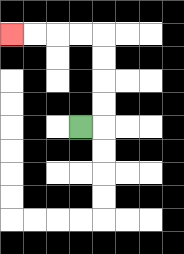{'start': '[3, 5]', 'end': '[0, 1]', 'path_directions': 'R,U,U,U,U,L,L,L,L', 'path_coordinates': '[[3, 5], [4, 5], [4, 4], [4, 3], [4, 2], [4, 1], [3, 1], [2, 1], [1, 1], [0, 1]]'}